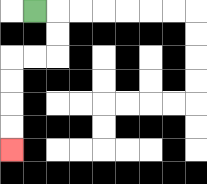{'start': '[1, 0]', 'end': '[0, 6]', 'path_directions': 'R,D,D,L,L,D,D,D,D', 'path_coordinates': '[[1, 0], [2, 0], [2, 1], [2, 2], [1, 2], [0, 2], [0, 3], [0, 4], [0, 5], [0, 6]]'}